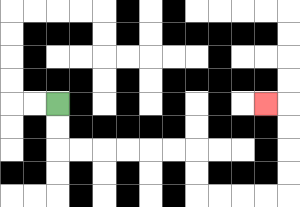{'start': '[2, 4]', 'end': '[11, 4]', 'path_directions': 'D,D,R,R,R,R,R,R,D,D,R,R,R,R,U,U,U,U,L', 'path_coordinates': '[[2, 4], [2, 5], [2, 6], [3, 6], [4, 6], [5, 6], [6, 6], [7, 6], [8, 6], [8, 7], [8, 8], [9, 8], [10, 8], [11, 8], [12, 8], [12, 7], [12, 6], [12, 5], [12, 4], [11, 4]]'}